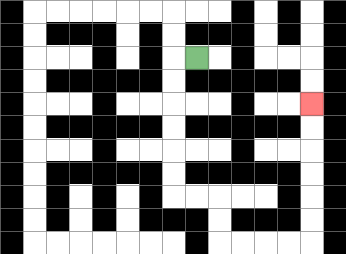{'start': '[8, 2]', 'end': '[13, 4]', 'path_directions': 'L,D,D,D,D,D,D,R,R,D,D,R,R,R,R,U,U,U,U,U,U', 'path_coordinates': '[[8, 2], [7, 2], [7, 3], [7, 4], [7, 5], [7, 6], [7, 7], [7, 8], [8, 8], [9, 8], [9, 9], [9, 10], [10, 10], [11, 10], [12, 10], [13, 10], [13, 9], [13, 8], [13, 7], [13, 6], [13, 5], [13, 4]]'}